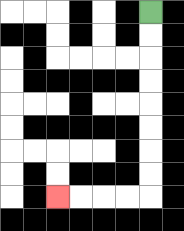{'start': '[6, 0]', 'end': '[2, 8]', 'path_directions': 'D,D,D,D,D,D,D,D,L,L,L,L', 'path_coordinates': '[[6, 0], [6, 1], [6, 2], [6, 3], [6, 4], [6, 5], [6, 6], [6, 7], [6, 8], [5, 8], [4, 8], [3, 8], [2, 8]]'}